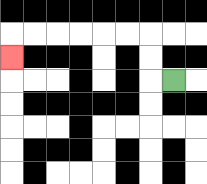{'start': '[7, 3]', 'end': '[0, 2]', 'path_directions': 'L,U,U,L,L,L,L,L,L,D', 'path_coordinates': '[[7, 3], [6, 3], [6, 2], [6, 1], [5, 1], [4, 1], [3, 1], [2, 1], [1, 1], [0, 1], [0, 2]]'}